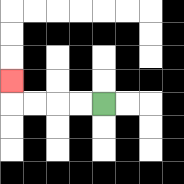{'start': '[4, 4]', 'end': '[0, 3]', 'path_directions': 'L,L,L,L,U', 'path_coordinates': '[[4, 4], [3, 4], [2, 4], [1, 4], [0, 4], [0, 3]]'}